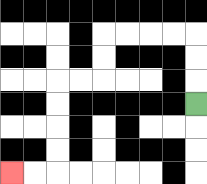{'start': '[8, 4]', 'end': '[0, 7]', 'path_directions': 'U,U,U,L,L,L,L,D,D,L,L,D,D,D,D,L,L', 'path_coordinates': '[[8, 4], [8, 3], [8, 2], [8, 1], [7, 1], [6, 1], [5, 1], [4, 1], [4, 2], [4, 3], [3, 3], [2, 3], [2, 4], [2, 5], [2, 6], [2, 7], [1, 7], [0, 7]]'}